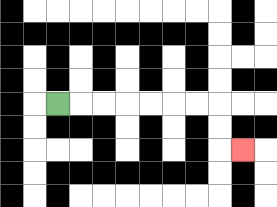{'start': '[2, 4]', 'end': '[10, 6]', 'path_directions': 'R,R,R,R,R,R,R,D,D,R', 'path_coordinates': '[[2, 4], [3, 4], [4, 4], [5, 4], [6, 4], [7, 4], [8, 4], [9, 4], [9, 5], [9, 6], [10, 6]]'}